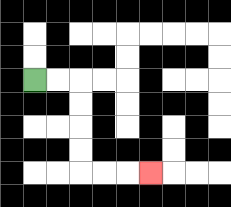{'start': '[1, 3]', 'end': '[6, 7]', 'path_directions': 'R,R,D,D,D,D,R,R,R', 'path_coordinates': '[[1, 3], [2, 3], [3, 3], [3, 4], [3, 5], [3, 6], [3, 7], [4, 7], [5, 7], [6, 7]]'}